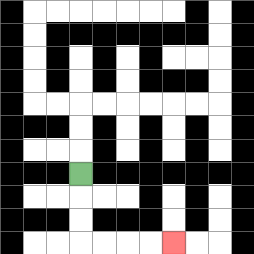{'start': '[3, 7]', 'end': '[7, 10]', 'path_directions': 'D,D,D,R,R,R,R', 'path_coordinates': '[[3, 7], [3, 8], [3, 9], [3, 10], [4, 10], [5, 10], [6, 10], [7, 10]]'}